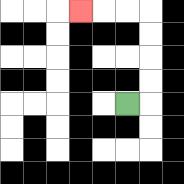{'start': '[5, 4]', 'end': '[3, 0]', 'path_directions': 'R,U,U,U,U,L,L,L', 'path_coordinates': '[[5, 4], [6, 4], [6, 3], [6, 2], [6, 1], [6, 0], [5, 0], [4, 0], [3, 0]]'}